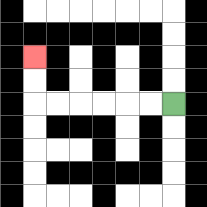{'start': '[7, 4]', 'end': '[1, 2]', 'path_directions': 'L,L,L,L,L,L,U,U', 'path_coordinates': '[[7, 4], [6, 4], [5, 4], [4, 4], [3, 4], [2, 4], [1, 4], [1, 3], [1, 2]]'}